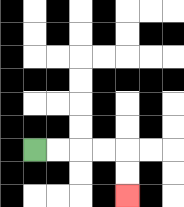{'start': '[1, 6]', 'end': '[5, 8]', 'path_directions': 'R,R,R,R,D,D', 'path_coordinates': '[[1, 6], [2, 6], [3, 6], [4, 6], [5, 6], [5, 7], [5, 8]]'}